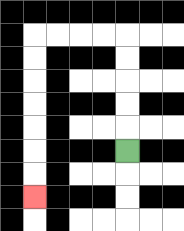{'start': '[5, 6]', 'end': '[1, 8]', 'path_directions': 'U,U,U,U,U,L,L,L,L,D,D,D,D,D,D,D', 'path_coordinates': '[[5, 6], [5, 5], [5, 4], [5, 3], [5, 2], [5, 1], [4, 1], [3, 1], [2, 1], [1, 1], [1, 2], [1, 3], [1, 4], [1, 5], [1, 6], [1, 7], [1, 8]]'}